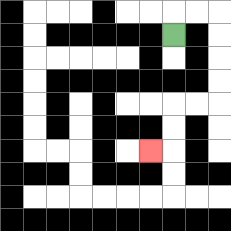{'start': '[7, 1]', 'end': '[6, 6]', 'path_directions': 'U,R,R,D,D,D,D,L,L,D,D,L', 'path_coordinates': '[[7, 1], [7, 0], [8, 0], [9, 0], [9, 1], [9, 2], [9, 3], [9, 4], [8, 4], [7, 4], [7, 5], [7, 6], [6, 6]]'}